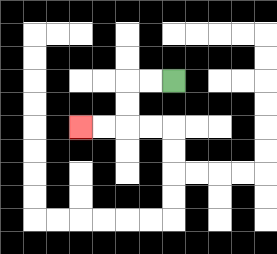{'start': '[7, 3]', 'end': '[3, 5]', 'path_directions': 'L,L,D,D,L,L', 'path_coordinates': '[[7, 3], [6, 3], [5, 3], [5, 4], [5, 5], [4, 5], [3, 5]]'}